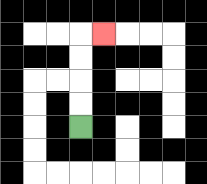{'start': '[3, 5]', 'end': '[4, 1]', 'path_directions': 'U,U,U,U,R', 'path_coordinates': '[[3, 5], [3, 4], [3, 3], [3, 2], [3, 1], [4, 1]]'}